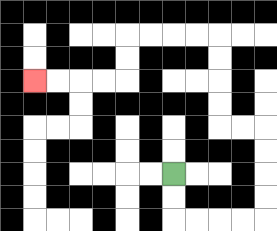{'start': '[7, 7]', 'end': '[1, 3]', 'path_directions': 'D,D,R,R,R,R,U,U,U,U,L,L,U,U,U,U,L,L,L,L,D,D,L,L,L,L', 'path_coordinates': '[[7, 7], [7, 8], [7, 9], [8, 9], [9, 9], [10, 9], [11, 9], [11, 8], [11, 7], [11, 6], [11, 5], [10, 5], [9, 5], [9, 4], [9, 3], [9, 2], [9, 1], [8, 1], [7, 1], [6, 1], [5, 1], [5, 2], [5, 3], [4, 3], [3, 3], [2, 3], [1, 3]]'}